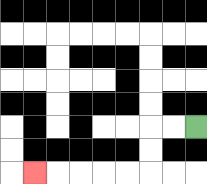{'start': '[8, 5]', 'end': '[1, 7]', 'path_directions': 'L,L,D,D,L,L,L,L,L', 'path_coordinates': '[[8, 5], [7, 5], [6, 5], [6, 6], [6, 7], [5, 7], [4, 7], [3, 7], [2, 7], [1, 7]]'}